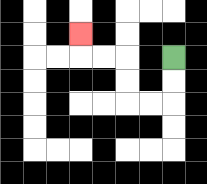{'start': '[7, 2]', 'end': '[3, 1]', 'path_directions': 'D,D,L,L,U,U,L,L,U', 'path_coordinates': '[[7, 2], [7, 3], [7, 4], [6, 4], [5, 4], [5, 3], [5, 2], [4, 2], [3, 2], [3, 1]]'}